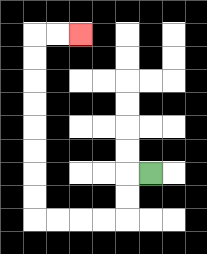{'start': '[6, 7]', 'end': '[3, 1]', 'path_directions': 'L,D,D,L,L,L,L,U,U,U,U,U,U,U,U,R,R', 'path_coordinates': '[[6, 7], [5, 7], [5, 8], [5, 9], [4, 9], [3, 9], [2, 9], [1, 9], [1, 8], [1, 7], [1, 6], [1, 5], [1, 4], [1, 3], [1, 2], [1, 1], [2, 1], [3, 1]]'}